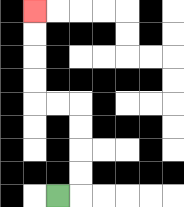{'start': '[2, 8]', 'end': '[1, 0]', 'path_directions': 'R,U,U,U,U,L,L,U,U,U,U', 'path_coordinates': '[[2, 8], [3, 8], [3, 7], [3, 6], [3, 5], [3, 4], [2, 4], [1, 4], [1, 3], [1, 2], [1, 1], [1, 0]]'}